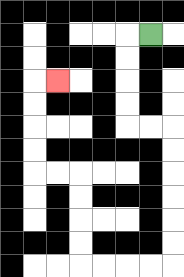{'start': '[6, 1]', 'end': '[2, 3]', 'path_directions': 'L,D,D,D,D,R,R,D,D,D,D,D,D,L,L,L,L,U,U,U,U,L,L,U,U,U,U,R', 'path_coordinates': '[[6, 1], [5, 1], [5, 2], [5, 3], [5, 4], [5, 5], [6, 5], [7, 5], [7, 6], [7, 7], [7, 8], [7, 9], [7, 10], [7, 11], [6, 11], [5, 11], [4, 11], [3, 11], [3, 10], [3, 9], [3, 8], [3, 7], [2, 7], [1, 7], [1, 6], [1, 5], [1, 4], [1, 3], [2, 3]]'}